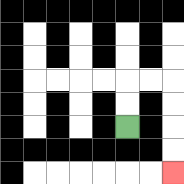{'start': '[5, 5]', 'end': '[7, 7]', 'path_directions': 'U,U,R,R,D,D,D,D', 'path_coordinates': '[[5, 5], [5, 4], [5, 3], [6, 3], [7, 3], [7, 4], [7, 5], [7, 6], [7, 7]]'}